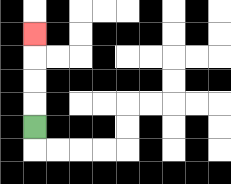{'start': '[1, 5]', 'end': '[1, 1]', 'path_directions': 'U,U,U,U', 'path_coordinates': '[[1, 5], [1, 4], [1, 3], [1, 2], [1, 1]]'}